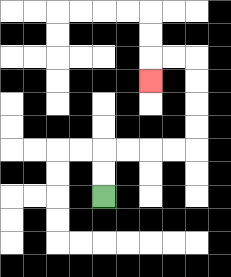{'start': '[4, 8]', 'end': '[6, 3]', 'path_directions': 'U,U,R,R,R,R,U,U,U,U,L,L,D', 'path_coordinates': '[[4, 8], [4, 7], [4, 6], [5, 6], [6, 6], [7, 6], [8, 6], [8, 5], [8, 4], [8, 3], [8, 2], [7, 2], [6, 2], [6, 3]]'}